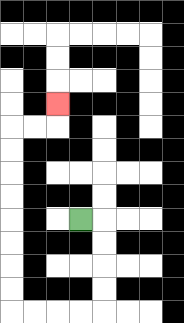{'start': '[3, 9]', 'end': '[2, 4]', 'path_directions': 'R,D,D,D,D,L,L,L,L,U,U,U,U,U,U,U,U,R,R,U', 'path_coordinates': '[[3, 9], [4, 9], [4, 10], [4, 11], [4, 12], [4, 13], [3, 13], [2, 13], [1, 13], [0, 13], [0, 12], [0, 11], [0, 10], [0, 9], [0, 8], [0, 7], [0, 6], [0, 5], [1, 5], [2, 5], [2, 4]]'}